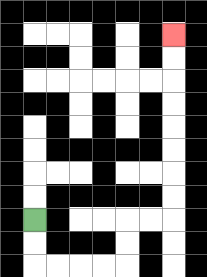{'start': '[1, 9]', 'end': '[7, 1]', 'path_directions': 'D,D,R,R,R,R,U,U,R,R,U,U,U,U,U,U,U,U', 'path_coordinates': '[[1, 9], [1, 10], [1, 11], [2, 11], [3, 11], [4, 11], [5, 11], [5, 10], [5, 9], [6, 9], [7, 9], [7, 8], [7, 7], [7, 6], [7, 5], [7, 4], [7, 3], [7, 2], [7, 1]]'}